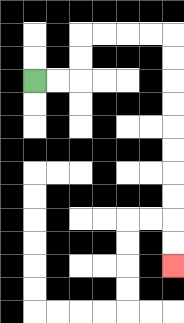{'start': '[1, 3]', 'end': '[7, 11]', 'path_directions': 'R,R,U,U,R,R,R,R,D,D,D,D,D,D,D,D,D,D', 'path_coordinates': '[[1, 3], [2, 3], [3, 3], [3, 2], [3, 1], [4, 1], [5, 1], [6, 1], [7, 1], [7, 2], [7, 3], [7, 4], [7, 5], [7, 6], [7, 7], [7, 8], [7, 9], [7, 10], [7, 11]]'}